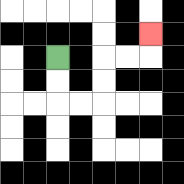{'start': '[2, 2]', 'end': '[6, 1]', 'path_directions': 'D,D,R,R,U,U,R,R,U', 'path_coordinates': '[[2, 2], [2, 3], [2, 4], [3, 4], [4, 4], [4, 3], [4, 2], [5, 2], [6, 2], [6, 1]]'}